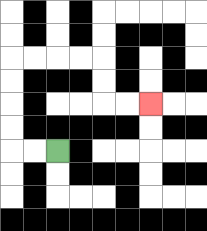{'start': '[2, 6]', 'end': '[6, 4]', 'path_directions': 'L,L,U,U,U,U,R,R,R,R,D,D,R,R', 'path_coordinates': '[[2, 6], [1, 6], [0, 6], [0, 5], [0, 4], [0, 3], [0, 2], [1, 2], [2, 2], [3, 2], [4, 2], [4, 3], [4, 4], [5, 4], [6, 4]]'}